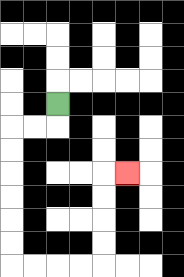{'start': '[2, 4]', 'end': '[5, 7]', 'path_directions': 'D,L,L,D,D,D,D,D,D,R,R,R,R,U,U,U,U,R', 'path_coordinates': '[[2, 4], [2, 5], [1, 5], [0, 5], [0, 6], [0, 7], [0, 8], [0, 9], [0, 10], [0, 11], [1, 11], [2, 11], [3, 11], [4, 11], [4, 10], [4, 9], [4, 8], [4, 7], [5, 7]]'}